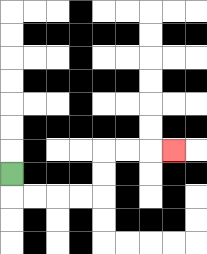{'start': '[0, 7]', 'end': '[7, 6]', 'path_directions': 'D,R,R,R,R,U,U,R,R,R', 'path_coordinates': '[[0, 7], [0, 8], [1, 8], [2, 8], [3, 8], [4, 8], [4, 7], [4, 6], [5, 6], [6, 6], [7, 6]]'}